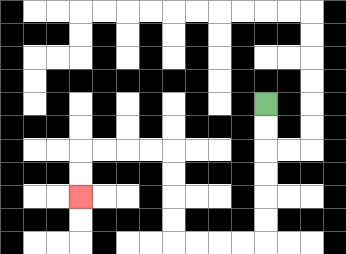{'start': '[11, 4]', 'end': '[3, 8]', 'path_directions': 'D,D,D,D,D,D,L,L,L,L,U,U,U,U,L,L,L,L,D,D', 'path_coordinates': '[[11, 4], [11, 5], [11, 6], [11, 7], [11, 8], [11, 9], [11, 10], [10, 10], [9, 10], [8, 10], [7, 10], [7, 9], [7, 8], [7, 7], [7, 6], [6, 6], [5, 6], [4, 6], [3, 6], [3, 7], [3, 8]]'}